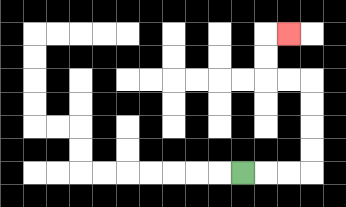{'start': '[10, 7]', 'end': '[12, 1]', 'path_directions': 'R,R,R,U,U,U,U,L,L,U,U,R', 'path_coordinates': '[[10, 7], [11, 7], [12, 7], [13, 7], [13, 6], [13, 5], [13, 4], [13, 3], [12, 3], [11, 3], [11, 2], [11, 1], [12, 1]]'}